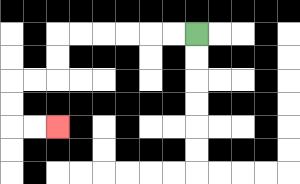{'start': '[8, 1]', 'end': '[2, 5]', 'path_directions': 'L,L,L,L,L,L,D,D,L,L,D,D,R,R', 'path_coordinates': '[[8, 1], [7, 1], [6, 1], [5, 1], [4, 1], [3, 1], [2, 1], [2, 2], [2, 3], [1, 3], [0, 3], [0, 4], [0, 5], [1, 5], [2, 5]]'}